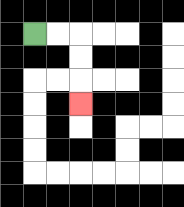{'start': '[1, 1]', 'end': '[3, 4]', 'path_directions': 'R,R,D,D,D', 'path_coordinates': '[[1, 1], [2, 1], [3, 1], [3, 2], [3, 3], [3, 4]]'}